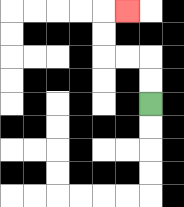{'start': '[6, 4]', 'end': '[5, 0]', 'path_directions': 'U,U,L,L,U,U,R', 'path_coordinates': '[[6, 4], [6, 3], [6, 2], [5, 2], [4, 2], [4, 1], [4, 0], [5, 0]]'}